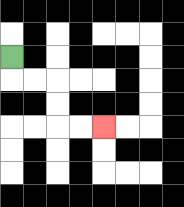{'start': '[0, 2]', 'end': '[4, 5]', 'path_directions': 'D,R,R,D,D,R,R', 'path_coordinates': '[[0, 2], [0, 3], [1, 3], [2, 3], [2, 4], [2, 5], [3, 5], [4, 5]]'}